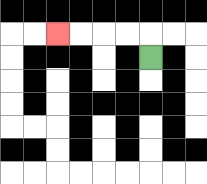{'start': '[6, 2]', 'end': '[2, 1]', 'path_directions': 'U,L,L,L,L', 'path_coordinates': '[[6, 2], [6, 1], [5, 1], [4, 1], [3, 1], [2, 1]]'}